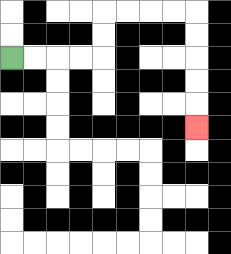{'start': '[0, 2]', 'end': '[8, 5]', 'path_directions': 'R,R,R,R,U,U,R,R,R,R,D,D,D,D,D', 'path_coordinates': '[[0, 2], [1, 2], [2, 2], [3, 2], [4, 2], [4, 1], [4, 0], [5, 0], [6, 0], [7, 0], [8, 0], [8, 1], [8, 2], [8, 3], [8, 4], [8, 5]]'}